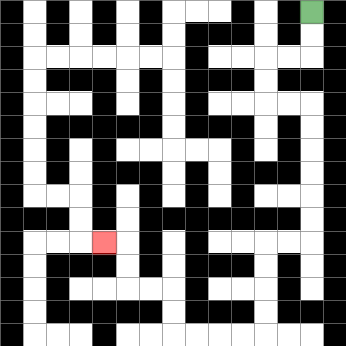{'start': '[13, 0]', 'end': '[4, 10]', 'path_directions': 'D,D,L,L,D,D,R,R,D,D,D,D,D,D,L,L,D,D,D,D,L,L,L,L,U,U,L,L,U,U,L', 'path_coordinates': '[[13, 0], [13, 1], [13, 2], [12, 2], [11, 2], [11, 3], [11, 4], [12, 4], [13, 4], [13, 5], [13, 6], [13, 7], [13, 8], [13, 9], [13, 10], [12, 10], [11, 10], [11, 11], [11, 12], [11, 13], [11, 14], [10, 14], [9, 14], [8, 14], [7, 14], [7, 13], [7, 12], [6, 12], [5, 12], [5, 11], [5, 10], [4, 10]]'}